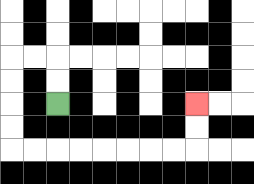{'start': '[2, 4]', 'end': '[8, 4]', 'path_directions': 'U,U,L,L,D,D,D,D,R,R,R,R,R,R,R,R,U,U', 'path_coordinates': '[[2, 4], [2, 3], [2, 2], [1, 2], [0, 2], [0, 3], [0, 4], [0, 5], [0, 6], [1, 6], [2, 6], [3, 6], [4, 6], [5, 6], [6, 6], [7, 6], [8, 6], [8, 5], [8, 4]]'}